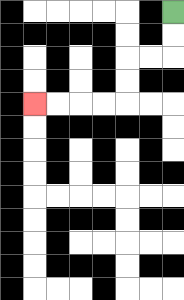{'start': '[7, 0]', 'end': '[1, 4]', 'path_directions': 'D,D,L,L,D,D,L,L,L,L', 'path_coordinates': '[[7, 0], [7, 1], [7, 2], [6, 2], [5, 2], [5, 3], [5, 4], [4, 4], [3, 4], [2, 4], [1, 4]]'}